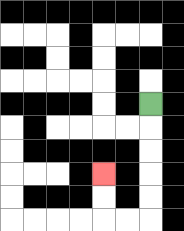{'start': '[6, 4]', 'end': '[4, 7]', 'path_directions': 'D,D,D,D,D,L,L,U,U', 'path_coordinates': '[[6, 4], [6, 5], [6, 6], [6, 7], [6, 8], [6, 9], [5, 9], [4, 9], [4, 8], [4, 7]]'}